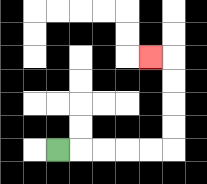{'start': '[2, 6]', 'end': '[6, 2]', 'path_directions': 'R,R,R,R,R,U,U,U,U,L', 'path_coordinates': '[[2, 6], [3, 6], [4, 6], [5, 6], [6, 6], [7, 6], [7, 5], [7, 4], [7, 3], [7, 2], [6, 2]]'}